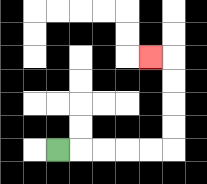{'start': '[2, 6]', 'end': '[6, 2]', 'path_directions': 'R,R,R,R,R,U,U,U,U,L', 'path_coordinates': '[[2, 6], [3, 6], [4, 6], [5, 6], [6, 6], [7, 6], [7, 5], [7, 4], [7, 3], [7, 2], [6, 2]]'}